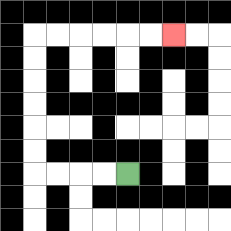{'start': '[5, 7]', 'end': '[7, 1]', 'path_directions': 'L,L,L,L,U,U,U,U,U,U,R,R,R,R,R,R', 'path_coordinates': '[[5, 7], [4, 7], [3, 7], [2, 7], [1, 7], [1, 6], [1, 5], [1, 4], [1, 3], [1, 2], [1, 1], [2, 1], [3, 1], [4, 1], [5, 1], [6, 1], [7, 1]]'}